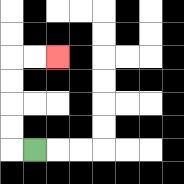{'start': '[1, 6]', 'end': '[2, 2]', 'path_directions': 'L,U,U,U,U,R,R', 'path_coordinates': '[[1, 6], [0, 6], [0, 5], [0, 4], [0, 3], [0, 2], [1, 2], [2, 2]]'}